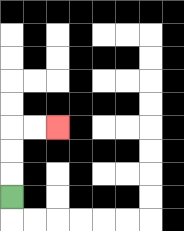{'start': '[0, 8]', 'end': '[2, 5]', 'path_directions': 'U,U,U,R,R', 'path_coordinates': '[[0, 8], [0, 7], [0, 6], [0, 5], [1, 5], [2, 5]]'}